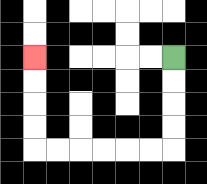{'start': '[7, 2]', 'end': '[1, 2]', 'path_directions': 'D,D,D,D,L,L,L,L,L,L,U,U,U,U', 'path_coordinates': '[[7, 2], [7, 3], [7, 4], [7, 5], [7, 6], [6, 6], [5, 6], [4, 6], [3, 6], [2, 6], [1, 6], [1, 5], [1, 4], [1, 3], [1, 2]]'}